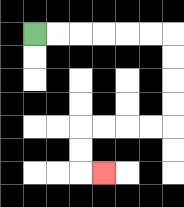{'start': '[1, 1]', 'end': '[4, 7]', 'path_directions': 'R,R,R,R,R,R,D,D,D,D,L,L,L,L,D,D,R', 'path_coordinates': '[[1, 1], [2, 1], [3, 1], [4, 1], [5, 1], [6, 1], [7, 1], [7, 2], [7, 3], [7, 4], [7, 5], [6, 5], [5, 5], [4, 5], [3, 5], [3, 6], [3, 7], [4, 7]]'}